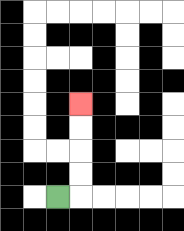{'start': '[2, 8]', 'end': '[3, 4]', 'path_directions': 'R,U,U,U,U', 'path_coordinates': '[[2, 8], [3, 8], [3, 7], [3, 6], [3, 5], [3, 4]]'}